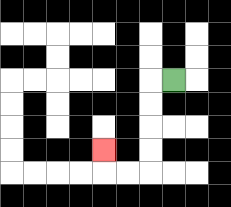{'start': '[7, 3]', 'end': '[4, 6]', 'path_directions': 'L,D,D,D,D,L,L,U', 'path_coordinates': '[[7, 3], [6, 3], [6, 4], [6, 5], [6, 6], [6, 7], [5, 7], [4, 7], [4, 6]]'}